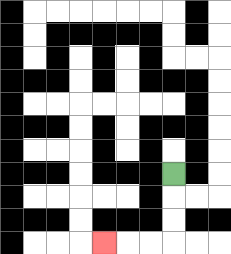{'start': '[7, 7]', 'end': '[4, 10]', 'path_directions': 'D,D,D,L,L,L', 'path_coordinates': '[[7, 7], [7, 8], [7, 9], [7, 10], [6, 10], [5, 10], [4, 10]]'}